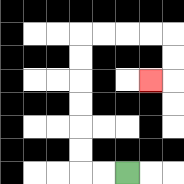{'start': '[5, 7]', 'end': '[6, 3]', 'path_directions': 'L,L,U,U,U,U,U,U,R,R,R,R,D,D,L', 'path_coordinates': '[[5, 7], [4, 7], [3, 7], [3, 6], [3, 5], [3, 4], [3, 3], [3, 2], [3, 1], [4, 1], [5, 1], [6, 1], [7, 1], [7, 2], [7, 3], [6, 3]]'}